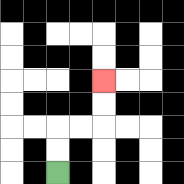{'start': '[2, 7]', 'end': '[4, 3]', 'path_directions': 'U,U,R,R,U,U', 'path_coordinates': '[[2, 7], [2, 6], [2, 5], [3, 5], [4, 5], [4, 4], [4, 3]]'}